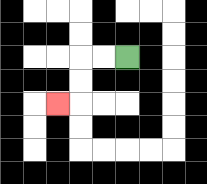{'start': '[5, 2]', 'end': '[2, 4]', 'path_directions': 'L,L,D,D,L', 'path_coordinates': '[[5, 2], [4, 2], [3, 2], [3, 3], [3, 4], [2, 4]]'}